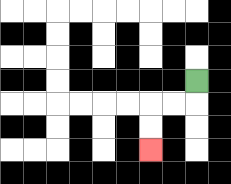{'start': '[8, 3]', 'end': '[6, 6]', 'path_directions': 'D,L,L,D,D', 'path_coordinates': '[[8, 3], [8, 4], [7, 4], [6, 4], [6, 5], [6, 6]]'}